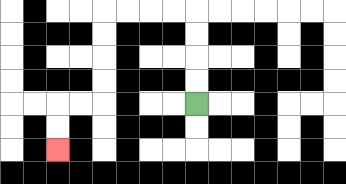{'start': '[8, 4]', 'end': '[2, 6]', 'path_directions': 'U,U,U,U,L,L,L,L,D,D,D,D,L,L,D,D', 'path_coordinates': '[[8, 4], [8, 3], [8, 2], [8, 1], [8, 0], [7, 0], [6, 0], [5, 0], [4, 0], [4, 1], [4, 2], [4, 3], [4, 4], [3, 4], [2, 4], [2, 5], [2, 6]]'}